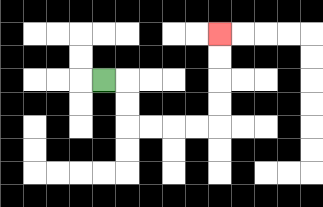{'start': '[4, 3]', 'end': '[9, 1]', 'path_directions': 'R,D,D,R,R,R,R,U,U,U,U', 'path_coordinates': '[[4, 3], [5, 3], [5, 4], [5, 5], [6, 5], [7, 5], [8, 5], [9, 5], [9, 4], [9, 3], [9, 2], [9, 1]]'}